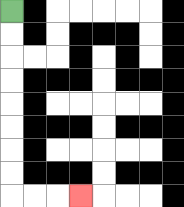{'start': '[0, 0]', 'end': '[3, 8]', 'path_directions': 'D,D,D,D,D,D,D,D,R,R,R', 'path_coordinates': '[[0, 0], [0, 1], [0, 2], [0, 3], [0, 4], [0, 5], [0, 6], [0, 7], [0, 8], [1, 8], [2, 8], [3, 8]]'}